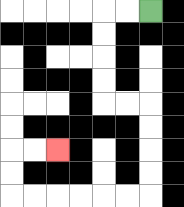{'start': '[6, 0]', 'end': '[2, 6]', 'path_directions': 'L,L,D,D,D,D,R,R,D,D,D,D,L,L,L,L,L,L,U,U,R,R', 'path_coordinates': '[[6, 0], [5, 0], [4, 0], [4, 1], [4, 2], [4, 3], [4, 4], [5, 4], [6, 4], [6, 5], [6, 6], [6, 7], [6, 8], [5, 8], [4, 8], [3, 8], [2, 8], [1, 8], [0, 8], [0, 7], [0, 6], [1, 6], [2, 6]]'}